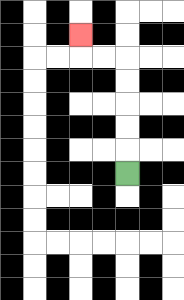{'start': '[5, 7]', 'end': '[3, 1]', 'path_directions': 'U,U,U,U,U,L,L,U', 'path_coordinates': '[[5, 7], [5, 6], [5, 5], [5, 4], [5, 3], [5, 2], [4, 2], [3, 2], [3, 1]]'}